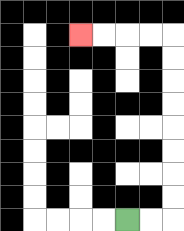{'start': '[5, 9]', 'end': '[3, 1]', 'path_directions': 'R,R,U,U,U,U,U,U,U,U,L,L,L,L', 'path_coordinates': '[[5, 9], [6, 9], [7, 9], [7, 8], [7, 7], [7, 6], [7, 5], [7, 4], [7, 3], [7, 2], [7, 1], [6, 1], [5, 1], [4, 1], [3, 1]]'}